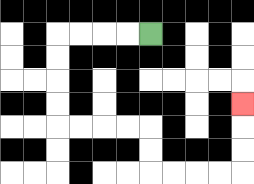{'start': '[6, 1]', 'end': '[10, 4]', 'path_directions': 'L,L,L,L,D,D,D,D,R,R,R,R,D,D,R,R,R,R,U,U,U', 'path_coordinates': '[[6, 1], [5, 1], [4, 1], [3, 1], [2, 1], [2, 2], [2, 3], [2, 4], [2, 5], [3, 5], [4, 5], [5, 5], [6, 5], [6, 6], [6, 7], [7, 7], [8, 7], [9, 7], [10, 7], [10, 6], [10, 5], [10, 4]]'}